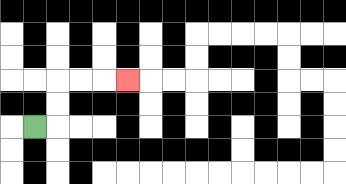{'start': '[1, 5]', 'end': '[5, 3]', 'path_directions': 'R,U,U,R,R,R', 'path_coordinates': '[[1, 5], [2, 5], [2, 4], [2, 3], [3, 3], [4, 3], [5, 3]]'}